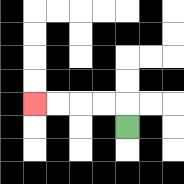{'start': '[5, 5]', 'end': '[1, 4]', 'path_directions': 'U,L,L,L,L', 'path_coordinates': '[[5, 5], [5, 4], [4, 4], [3, 4], [2, 4], [1, 4]]'}